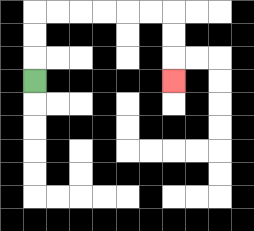{'start': '[1, 3]', 'end': '[7, 3]', 'path_directions': 'U,U,U,R,R,R,R,R,R,D,D,D', 'path_coordinates': '[[1, 3], [1, 2], [1, 1], [1, 0], [2, 0], [3, 0], [4, 0], [5, 0], [6, 0], [7, 0], [7, 1], [7, 2], [7, 3]]'}